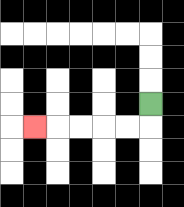{'start': '[6, 4]', 'end': '[1, 5]', 'path_directions': 'D,L,L,L,L,L', 'path_coordinates': '[[6, 4], [6, 5], [5, 5], [4, 5], [3, 5], [2, 5], [1, 5]]'}